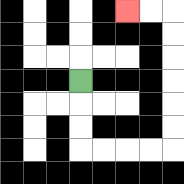{'start': '[3, 3]', 'end': '[5, 0]', 'path_directions': 'D,D,D,R,R,R,R,U,U,U,U,U,U,L,L', 'path_coordinates': '[[3, 3], [3, 4], [3, 5], [3, 6], [4, 6], [5, 6], [6, 6], [7, 6], [7, 5], [7, 4], [7, 3], [7, 2], [7, 1], [7, 0], [6, 0], [5, 0]]'}